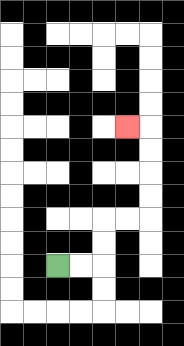{'start': '[2, 11]', 'end': '[5, 5]', 'path_directions': 'R,R,U,U,R,R,U,U,U,U,L', 'path_coordinates': '[[2, 11], [3, 11], [4, 11], [4, 10], [4, 9], [5, 9], [6, 9], [6, 8], [6, 7], [6, 6], [6, 5], [5, 5]]'}